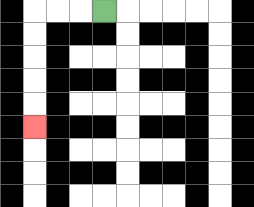{'start': '[4, 0]', 'end': '[1, 5]', 'path_directions': 'L,L,L,D,D,D,D,D', 'path_coordinates': '[[4, 0], [3, 0], [2, 0], [1, 0], [1, 1], [1, 2], [1, 3], [1, 4], [1, 5]]'}